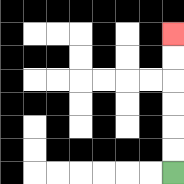{'start': '[7, 7]', 'end': '[7, 1]', 'path_directions': 'U,U,U,U,U,U', 'path_coordinates': '[[7, 7], [7, 6], [7, 5], [7, 4], [7, 3], [7, 2], [7, 1]]'}